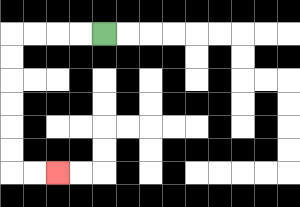{'start': '[4, 1]', 'end': '[2, 7]', 'path_directions': 'L,L,L,L,D,D,D,D,D,D,R,R', 'path_coordinates': '[[4, 1], [3, 1], [2, 1], [1, 1], [0, 1], [0, 2], [0, 3], [0, 4], [0, 5], [0, 6], [0, 7], [1, 7], [2, 7]]'}